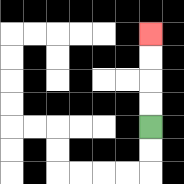{'start': '[6, 5]', 'end': '[6, 1]', 'path_directions': 'U,U,U,U', 'path_coordinates': '[[6, 5], [6, 4], [6, 3], [6, 2], [6, 1]]'}